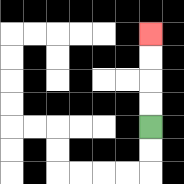{'start': '[6, 5]', 'end': '[6, 1]', 'path_directions': 'U,U,U,U', 'path_coordinates': '[[6, 5], [6, 4], [6, 3], [6, 2], [6, 1]]'}